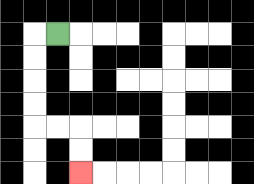{'start': '[2, 1]', 'end': '[3, 7]', 'path_directions': 'L,D,D,D,D,R,R,D,D', 'path_coordinates': '[[2, 1], [1, 1], [1, 2], [1, 3], [1, 4], [1, 5], [2, 5], [3, 5], [3, 6], [3, 7]]'}